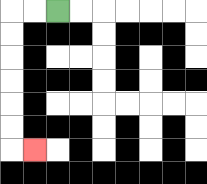{'start': '[2, 0]', 'end': '[1, 6]', 'path_directions': 'L,L,D,D,D,D,D,D,R', 'path_coordinates': '[[2, 0], [1, 0], [0, 0], [0, 1], [0, 2], [0, 3], [0, 4], [0, 5], [0, 6], [1, 6]]'}